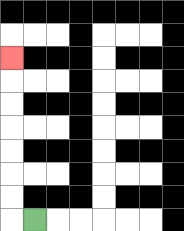{'start': '[1, 9]', 'end': '[0, 2]', 'path_directions': 'L,U,U,U,U,U,U,U', 'path_coordinates': '[[1, 9], [0, 9], [0, 8], [0, 7], [0, 6], [0, 5], [0, 4], [0, 3], [0, 2]]'}